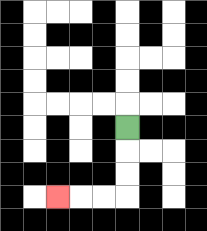{'start': '[5, 5]', 'end': '[2, 8]', 'path_directions': 'D,D,D,L,L,L', 'path_coordinates': '[[5, 5], [5, 6], [5, 7], [5, 8], [4, 8], [3, 8], [2, 8]]'}